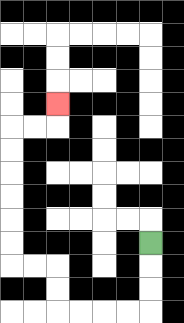{'start': '[6, 10]', 'end': '[2, 4]', 'path_directions': 'D,D,D,L,L,L,L,U,U,L,L,U,U,U,U,U,U,R,R,U', 'path_coordinates': '[[6, 10], [6, 11], [6, 12], [6, 13], [5, 13], [4, 13], [3, 13], [2, 13], [2, 12], [2, 11], [1, 11], [0, 11], [0, 10], [0, 9], [0, 8], [0, 7], [0, 6], [0, 5], [1, 5], [2, 5], [2, 4]]'}